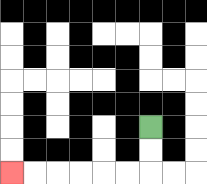{'start': '[6, 5]', 'end': '[0, 7]', 'path_directions': 'D,D,L,L,L,L,L,L', 'path_coordinates': '[[6, 5], [6, 6], [6, 7], [5, 7], [4, 7], [3, 7], [2, 7], [1, 7], [0, 7]]'}